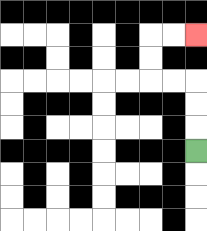{'start': '[8, 6]', 'end': '[8, 1]', 'path_directions': 'U,U,U,L,L,U,U,R,R', 'path_coordinates': '[[8, 6], [8, 5], [8, 4], [8, 3], [7, 3], [6, 3], [6, 2], [6, 1], [7, 1], [8, 1]]'}